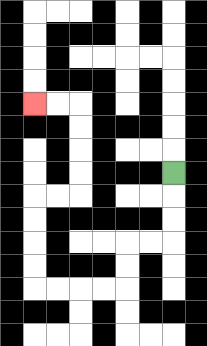{'start': '[7, 7]', 'end': '[1, 4]', 'path_directions': 'D,D,D,L,L,D,D,L,L,L,L,U,U,U,U,R,R,U,U,U,U,L,L', 'path_coordinates': '[[7, 7], [7, 8], [7, 9], [7, 10], [6, 10], [5, 10], [5, 11], [5, 12], [4, 12], [3, 12], [2, 12], [1, 12], [1, 11], [1, 10], [1, 9], [1, 8], [2, 8], [3, 8], [3, 7], [3, 6], [3, 5], [3, 4], [2, 4], [1, 4]]'}